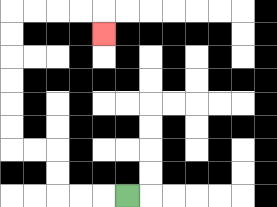{'start': '[5, 8]', 'end': '[4, 1]', 'path_directions': 'L,L,L,U,U,L,L,U,U,U,U,U,U,R,R,R,R,D', 'path_coordinates': '[[5, 8], [4, 8], [3, 8], [2, 8], [2, 7], [2, 6], [1, 6], [0, 6], [0, 5], [0, 4], [0, 3], [0, 2], [0, 1], [0, 0], [1, 0], [2, 0], [3, 0], [4, 0], [4, 1]]'}